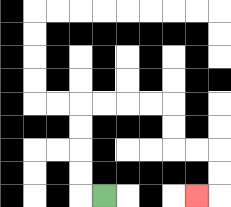{'start': '[4, 8]', 'end': '[8, 8]', 'path_directions': 'L,U,U,U,U,R,R,R,R,D,D,R,R,D,D,L', 'path_coordinates': '[[4, 8], [3, 8], [3, 7], [3, 6], [3, 5], [3, 4], [4, 4], [5, 4], [6, 4], [7, 4], [7, 5], [7, 6], [8, 6], [9, 6], [9, 7], [9, 8], [8, 8]]'}